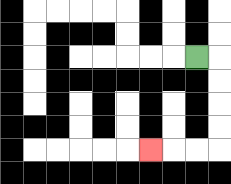{'start': '[8, 2]', 'end': '[6, 6]', 'path_directions': 'R,D,D,D,D,L,L,L', 'path_coordinates': '[[8, 2], [9, 2], [9, 3], [9, 4], [9, 5], [9, 6], [8, 6], [7, 6], [6, 6]]'}